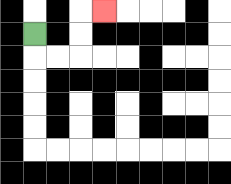{'start': '[1, 1]', 'end': '[4, 0]', 'path_directions': 'D,R,R,U,U,R', 'path_coordinates': '[[1, 1], [1, 2], [2, 2], [3, 2], [3, 1], [3, 0], [4, 0]]'}